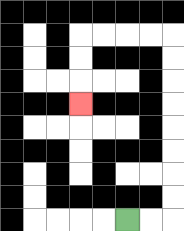{'start': '[5, 9]', 'end': '[3, 4]', 'path_directions': 'R,R,U,U,U,U,U,U,U,U,L,L,L,L,D,D,D', 'path_coordinates': '[[5, 9], [6, 9], [7, 9], [7, 8], [7, 7], [7, 6], [7, 5], [7, 4], [7, 3], [7, 2], [7, 1], [6, 1], [5, 1], [4, 1], [3, 1], [3, 2], [3, 3], [3, 4]]'}